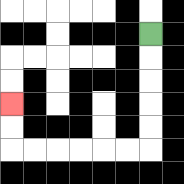{'start': '[6, 1]', 'end': '[0, 4]', 'path_directions': 'D,D,D,D,D,L,L,L,L,L,L,U,U', 'path_coordinates': '[[6, 1], [6, 2], [6, 3], [6, 4], [6, 5], [6, 6], [5, 6], [4, 6], [3, 6], [2, 6], [1, 6], [0, 6], [0, 5], [0, 4]]'}